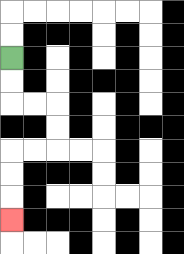{'start': '[0, 2]', 'end': '[0, 9]', 'path_directions': 'D,D,R,R,D,D,L,L,D,D,D', 'path_coordinates': '[[0, 2], [0, 3], [0, 4], [1, 4], [2, 4], [2, 5], [2, 6], [1, 6], [0, 6], [0, 7], [0, 8], [0, 9]]'}